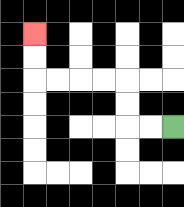{'start': '[7, 5]', 'end': '[1, 1]', 'path_directions': 'L,L,U,U,L,L,L,L,U,U', 'path_coordinates': '[[7, 5], [6, 5], [5, 5], [5, 4], [5, 3], [4, 3], [3, 3], [2, 3], [1, 3], [1, 2], [1, 1]]'}